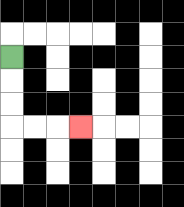{'start': '[0, 2]', 'end': '[3, 5]', 'path_directions': 'D,D,D,R,R,R', 'path_coordinates': '[[0, 2], [0, 3], [0, 4], [0, 5], [1, 5], [2, 5], [3, 5]]'}